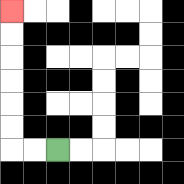{'start': '[2, 6]', 'end': '[0, 0]', 'path_directions': 'L,L,U,U,U,U,U,U', 'path_coordinates': '[[2, 6], [1, 6], [0, 6], [0, 5], [0, 4], [0, 3], [0, 2], [0, 1], [0, 0]]'}